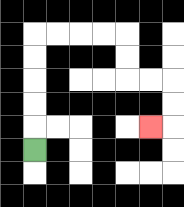{'start': '[1, 6]', 'end': '[6, 5]', 'path_directions': 'U,U,U,U,U,R,R,R,R,D,D,R,R,D,D,L', 'path_coordinates': '[[1, 6], [1, 5], [1, 4], [1, 3], [1, 2], [1, 1], [2, 1], [3, 1], [4, 1], [5, 1], [5, 2], [5, 3], [6, 3], [7, 3], [7, 4], [7, 5], [6, 5]]'}